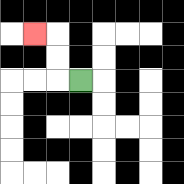{'start': '[3, 3]', 'end': '[1, 1]', 'path_directions': 'L,U,U,L', 'path_coordinates': '[[3, 3], [2, 3], [2, 2], [2, 1], [1, 1]]'}